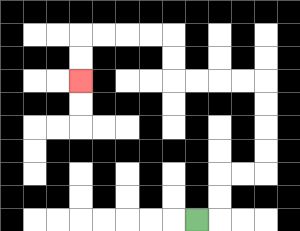{'start': '[8, 9]', 'end': '[3, 3]', 'path_directions': 'R,U,U,R,R,U,U,U,U,L,L,L,L,U,U,L,L,L,L,D,D', 'path_coordinates': '[[8, 9], [9, 9], [9, 8], [9, 7], [10, 7], [11, 7], [11, 6], [11, 5], [11, 4], [11, 3], [10, 3], [9, 3], [8, 3], [7, 3], [7, 2], [7, 1], [6, 1], [5, 1], [4, 1], [3, 1], [3, 2], [3, 3]]'}